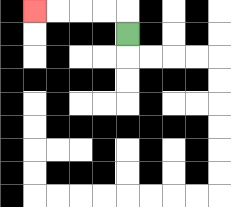{'start': '[5, 1]', 'end': '[1, 0]', 'path_directions': 'U,L,L,L,L', 'path_coordinates': '[[5, 1], [5, 0], [4, 0], [3, 0], [2, 0], [1, 0]]'}